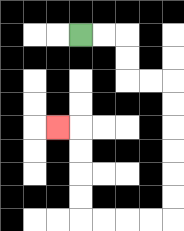{'start': '[3, 1]', 'end': '[2, 5]', 'path_directions': 'R,R,D,D,R,R,D,D,D,D,D,D,L,L,L,L,U,U,U,U,L', 'path_coordinates': '[[3, 1], [4, 1], [5, 1], [5, 2], [5, 3], [6, 3], [7, 3], [7, 4], [7, 5], [7, 6], [7, 7], [7, 8], [7, 9], [6, 9], [5, 9], [4, 9], [3, 9], [3, 8], [3, 7], [3, 6], [3, 5], [2, 5]]'}